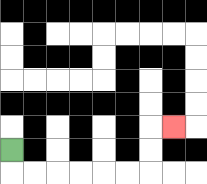{'start': '[0, 6]', 'end': '[7, 5]', 'path_directions': 'D,R,R,R,R,R,R,U,U,R', 'path_coordinates': '[[0, 6], [0, 7], [1, 7], [2, 7], [3, 7], [4, 7], [5, 7], [6, 7], [6, 6], [6, 5], [7, 5]]'}